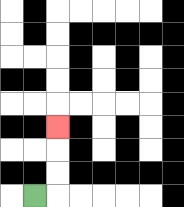{'start': '[1, 8]', 'end': '[2, 5]', 'path_directions': 'R,U,U,U', 'path_coordinates': '[[1, 8], [2, 8], [2, 7], [2, 6], [2, 5]]'}